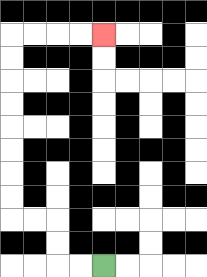{'start': '[4, 11]', 'end': '[4, 1]', 'path_directions': 'L,L,U,U,L,L,U,U,U,U,U,U,U,U,R,R,R,R', 'path_coordinates': '[[4, 11], [3, 11], [2, 11], [2, 10], [2, 9], [1, 9], [0, 9], [0, 8], [0, 7], [0, 6], [0, 5], [0, 4], [0, 3], [0, 2], [0, 1], [1, 1], [2, 1], [3, 1], [4, 1]]'}